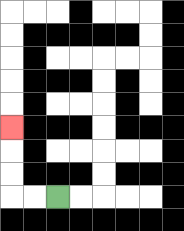{'start': '[2, 8]', 'end': '[0, 5]', 'path_directions': 'L,L,U,U,U', 'path_coordinates': '[[2, 8], [1, 8], [0, 8], [0, 7], [0, 6], [0, 5]]'}